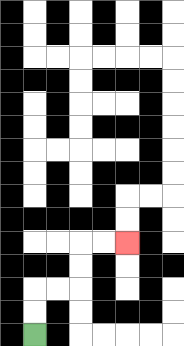{'start': '[1, 14]', 'end': '[5, 10]', 'path_directions': 'U,U,R,R,U,U,R,R', 'path_coordinates': '[[1, 14], [1, 13], [1, 12], [2, 12], [3, 12], [3, 11], [3, 10], [4, 10], [5, 10]]'}